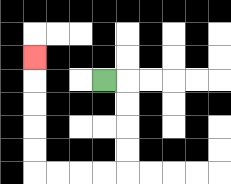{'start': '[4, 3]', 'end': '[1, 2]', 'path_directions': 'R,D,D,D,D,L,L,L,L,U,U,U,U,U', 'path_coordinates': '[[4, 3], [5, 3], [5, 4], [5, 5], [5, 6], [5, 7], [4, 7], [3, 7], [2, 7], [1, 7], [1, 6], [1, 5], [1, 4], [1, 3], [1, 2]]'}